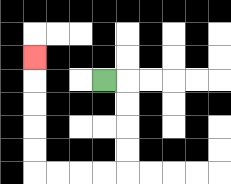{'start': '[4, 3]', 'end': '[1, 2]', 'path_directions': 'R,D,D,D,D,L,L,L,L,U,U,U,U,U', 'path_coordinates': '[[4, 3], [5, 3], [5, 4], [5, 5], [5, 6], [5, 7], [4, 7], [3, 7], [2, 7], [1, 7], [1, 6], [1, 5], [1, 4], [1, 3], [1, 2]]'}